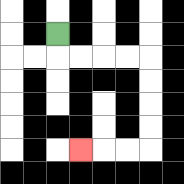{'start': '[2, 1]', 'end': '[3, 6]', 'path_directions': 'D,R,R,R,R,D,D,D,D,L,L,L', 'path_coordinates': '[[2, 1], [2, 2], [3, 2], [4, 2], [5, 2], [6, 2], [6, 3], [6, 4], [6, 5], [6, 6], [5, 6], [4, 6], [3, 6]]'}